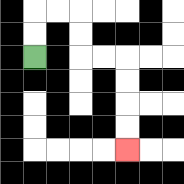{'start': '[1, 2]', 'end': '[5, 6]', 'path_directions': 'U,U,R,R,D,D,R,R,D,D,D,D', 'path_coordinates': '[[1, 2], [1, 1], [1, 0], [2, 0], [3, 0], [3, 1], [3, 2], [4, 2], [5, 2], [5, 3], [5, 4], [5, 5], [5, 6]]'}